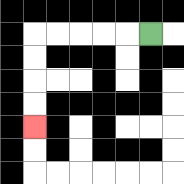{'start': '[6, 1]', 'end': '[1, 5]', 'path_directions': 'L,L,L,L,L,D,D,D,D', 'path_coordinates': '[[6, 1], [5, 1], [4, 1], [3, 1], [2, 1], [1, 1], [1, 2], [1, 3], [1, 4], [1, 5]]'}